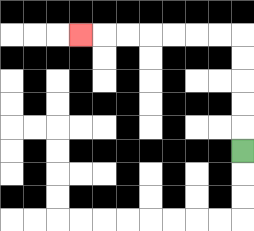{'start': '[10, 6]', 'end': '[3, 1]', 'path_directions': 'U,U,U,U,U,L,L,L,L,L,L,L', 'path_coordinates': '[[10, 6], [10, 5], [10, 4], [10, 3], [10, 2], [10, 1], [9, 1], [8, 1], [7, 1], [6, 1], [5, 1], [4, 1], [3, 1]]'}